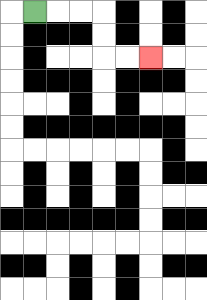{'start': '[1, 0]', 'end': '[6, 2]', 'path_directions': 'R,R,R,D,D,R,R', 'path_coordinates': '[[1, 0], [2, 0], [3, 0], [4, 0], [4, 1], [4, 2], [5, 2], [6, 2]]'}